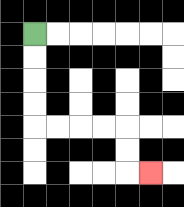{'start': '[1, 1]', 'end': '[6, 7]', 'path_directions': 'D,D,D,D,R,R,R,R,D,D,R', 'path_coordinates': '[[1, 1], [1, 2], [1, 3], [1, 4], [1, 5], [2, 5], [3, 5], [4, 5], [5, 5], [5, 6], [5, 7], [6, 7]]'}